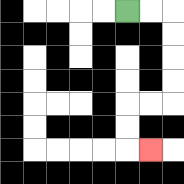{'start': '[5, 0]', 'end': '[6, 6]', 'path_directions': 'R,R,D,D,D,D,L,L,D,D,R', 'path_coordinates': '[[5, 0], [6, 0], [7, 0], [7, 1], [7, 2], [7, 3], [7, 4], [6, 4], [5, 4], [5, 5], [5, 6], [6, 6]]'}